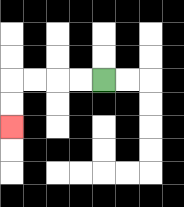{'start': '[4, 3]', 'end': '[0, 5]', 'path_directions': 'L,L,L,L,D,D', 'path_coordinates': '[[4, 3], [3, 3], [2, 3], [1, 3], [0, 3], [0, 4], [0, 5]]'}